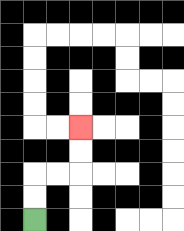{'start': '[1, 9]', 'end': '[3, 5]', 'path_directions': 'U,U,R,R,U,U', 'path_coordinates': '[[1, 9], [1, 8], [1, 7], [2, 7], [3, 7], [3, 6], [3, 5]]'}